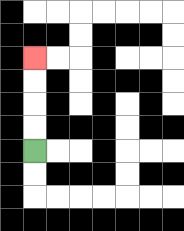{'start': '[1, 6]', 'end': '[1, 2]', 'path_directions': 'U,U,U,U', 'path_coordinates': '[[1, 6], [1, 5], [1, 4], [1, 3], [1, 2]]'}